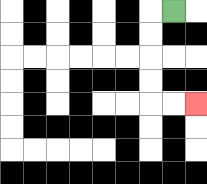{'start': '[7, 0]', 'end': '[8, 4]', 'path_directions': 'L,D,D,D,D,R,R', 'path_coordinates': '[[7, 0], [6, 0], [6, 1], [6, 2], [6, 3], [6, 4], [7, 4], [8, 4]]'}